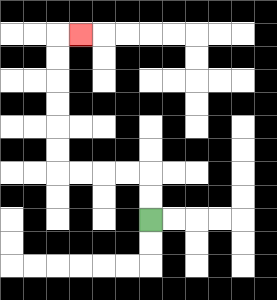{'start': '[6, 9]', 'end': '[3, 1]', 'path_directions': 'U,U,L,L,L,L,U,U,U,U,U,U,R', 'path_coordinates': '[[6, 9], [6, 8], [6, 7], [5, 7], [4, 7], [3, 7], [2, 7], [2, 6], [2, 5], [2, 4], [2, 3], [2, 2], [2, 1], [3, 1]]'}